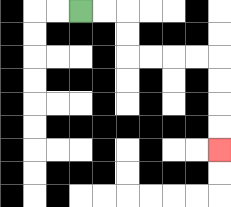{'start': '[3, 0]', 'end': '[9, 6]', 'path_directions': 'R,R,D,D,R,R,R,R,D,D,D,D', 'path_coordinates': '[[3, 0], [4, 0], [5, 0], [5, 1], [5, 2], [6, 2], [7, 2], [8, 2], [9, 2], [9, 3], [9, 4], [9, 5], [9, 6]]'}